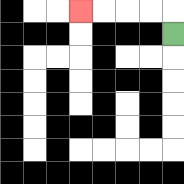{'start': '[7, 1]', 'end': '[3, 0]', 'path_directions': 'U,L,L,L,L', 'path_coordinates': '[[7, 1], [7, 0], [6, 0], [5, 0], [4, 0], [3, 0]]'}